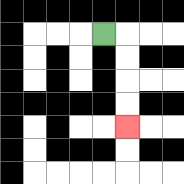{'start': '[4, 1]', 'end': '[5, 5]', 'path_directions': 'R,D,D,D,D', 'path_coordinates': '[[4, 1], [5, 1], [5, 2], [5, 3], [5, 4], [5, 5]]'}